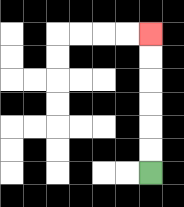{'start': '[6, 7]', 'end': '[6, 1]', 'path_directions': 'U,U,U,U,U,U', 'path_coordinates': '[[6, 7], [6, 6], [6, 5], [6, 4], [6, 3], [6, 2], [6, 1]]'}